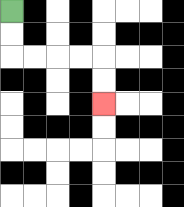{'start': '[0, 0]', 'end': '[4, 4]', 'path_directions': 'D,D,R,R,R,R,D,D', 'path_coordinates': '[[0, 0], [0, 1], [0, 2], [1, 2], [2, 2], [3, 2], [4, 2], [4, 3], [4, 4]]'}